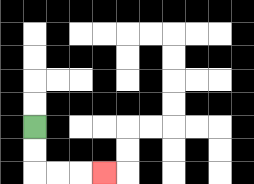{'start': '[1, 5]', 'end': '[4, 7]', 'path_directions': 'D,D,R,R,R', 'path_coordinates': '[[1, 5], [1, 6], [1, 7], [2, 7], [3, 7], [4, 7]]'}